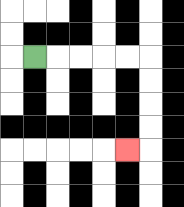{'start': '[1, 2]', 'end': '[5, 6]', 'path_directions': 'R,R,R,R,R,D,D,D,D,L', 'path_coordinates': '[[1, 2], [2, 2], [3, 2], [4, 2], [5, 2], [6, 2], [6, 3], [6, 4], [6, 5], [6, 6], [5, 6]]'}